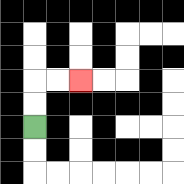{'start': '[1, 5]', 'end': '[3, 3]', 'path_directions': 'U,U,R,R', 'path_coordinates': '[[1, 5], [1, 4], [1, 3], [2, 3], [3, 3]]'}